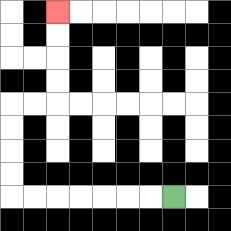{'start': '[7, 8]', 'end': '[2, 0]', 'path_directions': 'L,L,L,L,L,L,L,U,U,U,U,R,R,U,U,U,U', 'path_coordinates': '[[7, 8], [6, 8], [5, 8], [4, 8], [3, 8], [2, 8], [1, 8], [0, 8], [0, 7], [0, 6], [0, 5], [0, 4], [1, 4], [2, 4], [2, 3], [2, 2], [2, 1], [2, 0]]'}